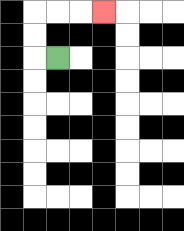{'start': '[2, 2]', 'end': '[4, 0]', 'path_directions': 'L,U,U,R,R,R', 'path_coordinates': '[[2, 2], [1, 2], [1, 1], [1, 0], [2, 0], [3, 0], [4, 0]]'}